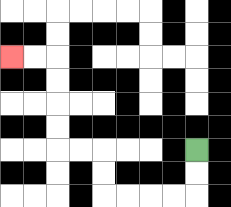{'start': '[8, 6]', 'end': '[0, 2]', 'path_directions': 'D,D,L,L,L,L,U,U,L,L,U,U,U,U,L,L', 'path_coordinates': '[[8, 6], [8, 7], [8, 8], [7, 8], [6, 8], [5, 8], [4, 8], [4, 7], [4, 6], [3, 6], [2, 6], [2, 5], [2, 4], [2, 3], [2, 2], [1, 2], [0, 2]]'}